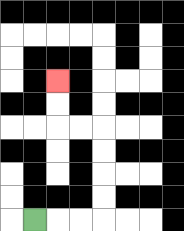{'start': '[1, 9]', 'end': '[2, 3]', 'path_directions': 'R,R,R,U,U,U,U,L,L,U,U', 'path_coordinates': '[[1, 9], [2, 9], [3, 9], [4, 9], [4, 8], [4, 7], [4, 6], [4, 5], [3, 5], [2, 5], [2, 4], [2, 3]]'}